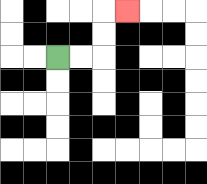{'start': '[2, 2]', 'end': '[5, 0]', 'path_directions': 'R,R,U,U,R', 'path_coordinates': '[[2, 2], [3, 2], [4, 2], [4, 1], [4, 0], [5, 0]]'}